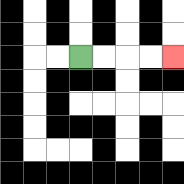{'start': '[3, 2]', 'end': '[7, 2]', 'path_directions': 'R,R,R,R', 'path_coordinates': '[[3, 2], [4, 2], [5, 2], [6, 2], [7, 2]]'}